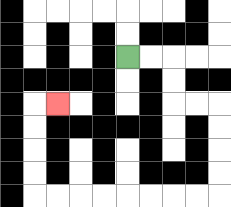{'start': '[5, 2]', 'end': '[2, 4]', 'path_directions': 'R,R,D,D,R,R,D,D,D,D,L,L,L,L,L,L,L,L,U,U,U,U,R', 'path_coordinates': '[[5, 2], [6, 2], [7, 2], [7, 3], [7, 4], [8, 4], [9, 4], [9, 5], [9, 6], [9, 7], [9, 8], [8, 8], [7, 8], [6, 8], [5, 8], [4, 8], [3, 8], [2, 8], [1, 8], [1, 7], [1, 6], [1, 5], [1, 4], [2, 4]]'}